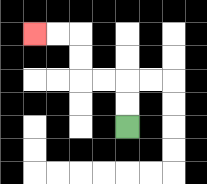{'start': '[5, 5]', 'end': '[1, 1]', 'path_directions': 'U,U,L,L,U,U,L,L', 'path_coordinates': '[[5, 5], [5, 4], [5, 3], [4, 3], [3, 3], [3, 2], [3, 1], [2, 1], [1, 1]]'}